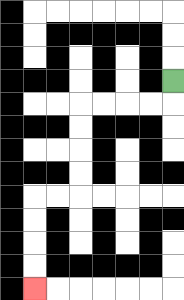{'start': '[7, 3]', 'end': '[1, 12]', 'path_directions': 'D,L,L,L,L,D,D,D,D,L,L,D,D,D,D', 'path_coordinates': '[[7, 3], [7, 4], [6, 4], [5, 4], [4, 4], [3, 4], [3, 5], [3, 6], [3, 7], [3, 8], [2, 8], [1, 8], [1, 9], [1, 10], [1, 11], [1, 12]]'}